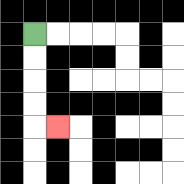{'start': '[1, 1]', 'end': '[2, 5]', 'path_directions': 'D,D,D,D,R', 'path_coordinates': '[[1, 1], [1, 2], [1, 3], [1, 4], [1, 5], [2, 5]]'}